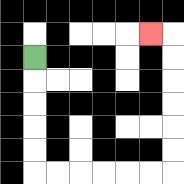{'start': '[1, 2]', 'end': '[6, 1]', 'path_directions': 'D,D,D,D,D,R,R,R,R,R,R,U,U,U,U,U,U,L', 'path_coordinates': '[[1, 2], [1, 3], [1, 4], [1, 5], [1, 6], [1, 7], [2, 7], [3, 7], [4, 7], [5, 7], [6, 7], [7, 7], [7, 6], [7, 5], [7, 4], [7, 3], [7, 2], [7, 1], [6, 1]]'}